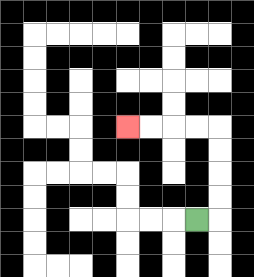{'start': '[8, 9]', 'end': '[5, 5]', 'path_directions': 'R,U,U,U,U,L,L,L,L', 'path_coordinates': '[[8, 9], [9, 9], [9, 8], [9, 7], [9, 6], [9, 5], [8, 5], [7, 5], [6, 5], [5, 5]]'}